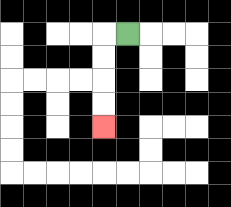{'start': '[5, 1]', 'end': '[4, 5]', 'path_directions': 'L,D,D,D,D', 'path_coordinates': '[[5, 1], [4, 1], [4, 2], [4, 3], [4, 4], [4, 5]]'}